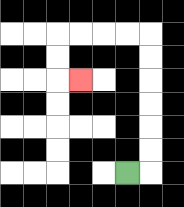{'start': '[5, 7]', 'end': '[3, 3]', 'path_directions': 'R,U,U,U,U,U,U,L,L,L,L,D,D,R', 'path_coordinates': '[[5, 7], [6, 7], [6, 6], [6, 5], [6, 4], [6, 3], [6, 2], [6, 1], [5, 1], [4, 1], [3, 1], [2, 1], [2, 2], [2, 3], [3, 3]]'}